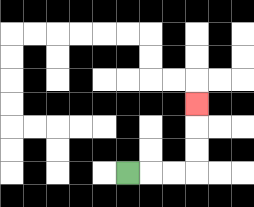{'start': '[5, 7]', 'end': '[8, 4]', 'path_directions': 'R,R,R,U,U,U', 'path_coordinates': '[[5, 7], [6, 7], [7, 7], [8, 7], [8, 6], [8, 5], [8, 4]]'}